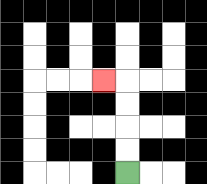{'start': '[5, 7]', 'end': '[4, 3]', 'path_directions': 'U,U,U,U,L', 'path_coordinates': '[[5, 7], [5, 6], [5, 5], [5, 4], [5, 3], [4, 3]]'}